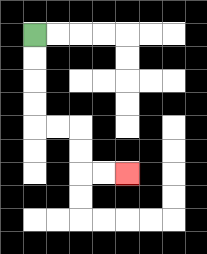{'start': '[1, 1]', 'end': '[5, 7]', 'path_directions': 'D,D,D,D,R,R,D,D,R,R', 'path_coordinates': '[[1, 1], [1, 2], [1, 3], [1, 4], [1, 5], [2, 5], [3, 5], [3, 6], [3, 7], [4, 7], [5, 7]]'}